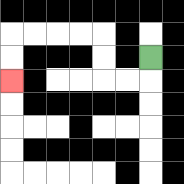{'start': '[6, 2]', 'end': '[0, 3]', 'path_directions': 'D,L,L,U,U,L,L,L,L,D,D', 'path_coordinates': '[[6, 2], [6, 3], [5, 3], [4, 3], [4, 2], [4, 1], [3, 1], [2, 1], [1, 1], [0, 1], [0, 2], [0, 3]]'}